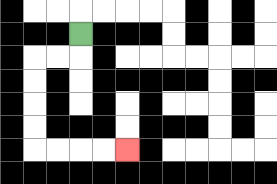{'start': '[3, 1]', 'end': '[5, 6]', 'path_directions': 'D,L,L,D,D,D,D,R,R,R,R', 'path_coordinates': '[[3, 1], [3, 2], [2, 2], [1, 2], [1, 3], [1, 4], [1, 5], [1, 6], [2, 6], [3, 6], [4, 6], [5, 6]]'}